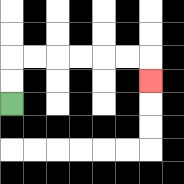{'start': '[0, 4]', 'end': '[6, 3]', 'path_directions': 'U,U,R,R,R,R,R,R,D', 'path_coordinates': '[[0, 4], [0, 3], [0, 2], [1, 2], [2, 2], [3, 2], [4, 2], [5, 2], [6, 2], [6, 3]]'}